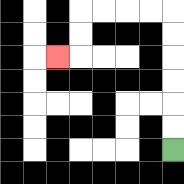{'start': '[7, 6]', 'end': '[2, 2]', 'path_directions': 'U,U,U,U,U,U,L,L,L,L,D,D,L', 'path_coordinates': '[[7, 6], [7, 5], [7, 4], [7, 3], [7, 2], [7, 1], [7, 0], [6, 0], [5, 0], [4, 0], [3, 0], [3, 1], [3, 2], [2, 2]]'}